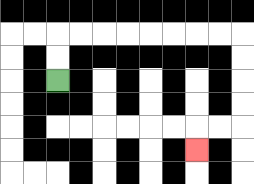{'start': '[2, 3]', 'end': '[8, 6]', 'path_directions': 'U,U,R,R,R,R,R,R,R,R,D,D,D,D,L,L,D', 'path_coordinates': '[[2, 3], [2, 2], [2, 1], [3, 1], [4, 1], [5, 1], [6, 1], [7, 1], [8, 1], [9, 1], [10, 1], [10, 2], [10, 3], [10, 4], [10, 5], [9, 5], [8, 5], [8, 6]]'}